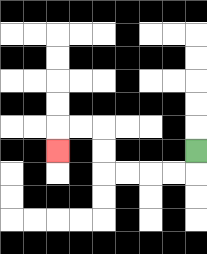{'start': '[8, 6]', 'end': '[2, 6]', 'path_directions': 'D,L,L,L,L,U,U,L,L,D', 'path_coordinates': '[[8, 6], [8, 7], [7, 7], [6, 7], [5, 7], [4, 7], [4, 6], [4, 5], [3, 5], [2, 5], [2, 6]]'}